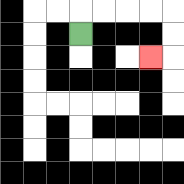{'start': '[3, 1]', 'end': '[6, 2]', 'path_directions': 'U,R,R,R,R,D,D,L', 'path_coordinates': '[[3, 1], [3, 0], [4, 0], [5, 0], [6, 0], [7, 0], [7, 1], [7, 2], [6, 2]]'}